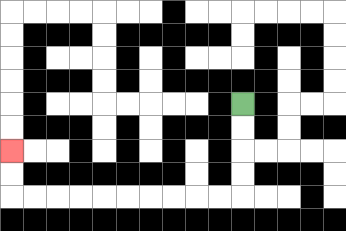{'start': '[10, 4]', 'end': '[0, 6]', 'path_directions': 'D,D,D,D,L,L,L,L,L,L,L,L,L,L,U,U', 'path_coordinates': '[[10, 4], [10, 5], [10, 6], [10, 7], [10, 8], [9, 8], [8, 8], [7, 8], [6, 8], [5, 8], [4, 8], [3, 8], [2, 8], [1, 8], [0, 8], [0, 7], [0, 6]]'}